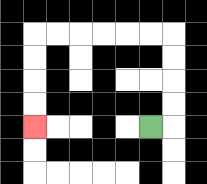{'start': '[6, 5]', 'end': '[1, 5]', 'path_directions': 'R,U,U,U,U,L,L,L,L,L,L,D,D,D,D', 'path_coordinates': '[[6, 5], [7, 5], [7, 4], [7, 3], [7, 2], [7, 1], [6, 1], [5, 1], [4, 1], [3, 1], [2, 1], [1, 1], [1, 2], [1, 3], [1, 4], [1, 5]]'}